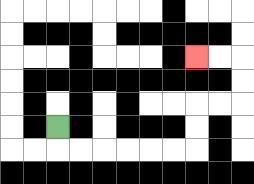{'start': '[2, 5]', 'end': '[8, 2]', 'path_directions': 'D,R,R,R,R,R,R,U,U,R,R,U,U,L,L', 'path_coordinates': '[[2, 5], [2, 6], [3, 6], [4, 6], [5, 6], [6, 6], [7, 6], [8, 6], [8, 5], [8, 4], [9, 4], [10, 4], [10, 3], [10, 2], [9, 2], [8, 2]]'}